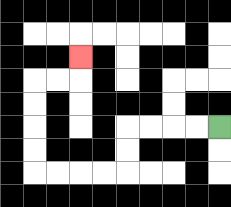{'start': '[9, 5]', 'end': '[3, 2]', 'path_directions': 'L,L,L,L,D,D,L,L,L,L,U,U,U,U,R,R,U', 'path_coordinates': '[[9, 5], [8, 5], [7, 5], [6, 5], [5, 5], [5, 6], [5, 7], [4, 7], [3, 7], [2, 7], [1, 7], [1, 6], [1, 5], [1, 4], [1, 3], [2, 3], [3, 3], [3, 2]]'}